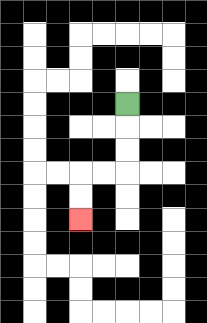{'start': '[5, 4]', 'end': '[3, 9]', 'path_directions': 'D,D,D,L,L,D,D', 'path_coordinates': '[[5, 4], [5, 5], [5, 6], [5, 7], [4, 7], [3, 7], [3, 8], [3, 9]]'}